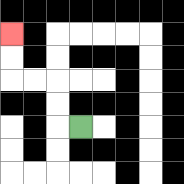{'start': '[3, 5]', 'end': '[0, 1]', 'path_directions': 'L,U,U,L,L,U,U', 'path_coordinates': '[[3, 5], [2, 5], [2, 4], [2, 3], [1, 3], [0, 3], [0, 2], [0, 1]]'}